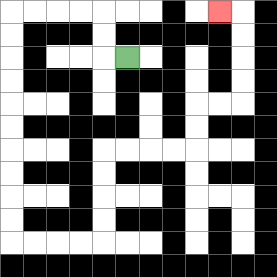{'start': '[5, 2]', 'end': '[9, 0]', 'path_directions': 'L,U,U,L,L,L,L,D,D,D,D,D,D,D,D,D,D,R,R,R,R,U,U,U,U,R,R,R,R,U,U,R,R,U,U,U,U,L', 'path_coordinates': '[[5, 2], [4, 2], [4, 1], [4, 0], [3, 0], [2, 0], [1, 0], [0, 0], [0, 1], [0, 2], [0, 3], [0, 4], [0, 5], [0, 6], [0, 7], [0, 8], [0, 9], [0, 10], [1, 10], [2, 10], [3, 10], [4, 10], [4, 9], [4, 8], [4, 7], [4, 6], [5, 6], [6, 6], [7, 6], [8, 6], [8, 5], [8, 4], [9, 4], [10, 4], [10, 3], [10, 2], [10, 1], [10, 0], [9, 0]]'}